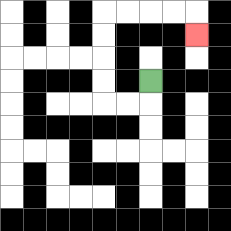{'start': '[6, 3]', 'end': '[8, 1]', 'path_directions': 'D,L,L,U,U,U,U,R,R,R,R,D', 'path_coordinates': '[[6, 3], [6, 4], [5, 4], [4, 4], [4, 3], [4, 2], [4, 1], [4, 0], [5, 0], [6, 0], [7, 0], [8, 0], [8, 1]]'}